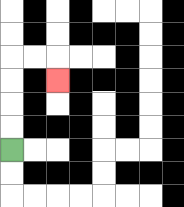{'start': '[0, 6]', 'end': '[2, 3]', 'path_directions': 'U,U,U,U,R,R,D', 'path_coordinates': '[[0, 6], [0, 5], [0, 4], [0, 3], [0, 2], [1, 2], [2, 2], [2, 3]]'}